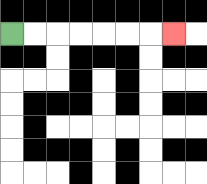{'start': '[0, 1]', 'end': '[7, 1]', 'path_directions': 'R,R,R,R,R,R,R', 'path_coordinates': '[[0, 1], [1, 1], [2, 1], [3, 1], [4, 1], [5, 1], [6, 1], [7, 1]]'}